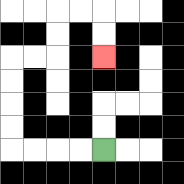{'start': '[4, 6]', 'end': '[4, 2]', 'path_directions': 'L,L,L,L,U,U,U,U,R,R,U,U,R,R,D,D', 'path_coordinates': '[[4, 6], [3, 6], [2, 6], [1, 6], [0, 6], [0, 5], [0, 4], [0, 3], [0, 2], [1, 2], [2, 2], [2, 1], [2, 0], [3, 0], [4, 0], [4, 1], [4, 2]]'}